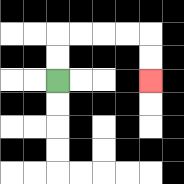{'start': '[2, 3]', 'end': '[6, 3]', 'path_directions': 'U,U,R,R,R,R,D,D', 'path_coordinates': '[[2, 3], [2, 2], [2, 1], [3, 1], [4, 1], [5, 1], [6, 1], [6, 2], [6, 3]]'}